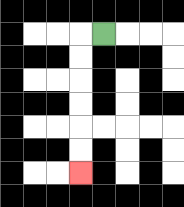{'start': '[4, 1]', 'end': '[3, 7]', 'path_directions': 'L,D,D,D,D,D,D', 'path_coordinates': '[[4, 1], [3, 1], [3, 2], [3, 3], [3, 4], [3, 5], [3, 6], [3, 7]]'}